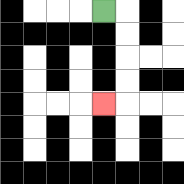{'start': '[4, 0]', 'end': '[4, 4]', 'path_directions': 'R,D,D,D,D,L', 'path_coordinates': '[[4, 0], [5, 0], [5, 1], [5, 2], [5, 3], [5, 4], [4, 4]]'}